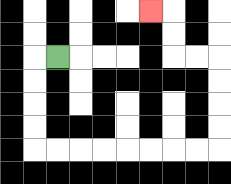{'start': '[2, 2]', 'end': '[6, 0]', 'path_directions': 'L,D,D,D,D,R,R,R,R,R,R,R,R,U,U,U,U,L,L,U,U,L', 'path_coordinates': '[[2, 2], [1, 2], [1, 3], [1, 4], [1, 5], [1, 6], [2, 6], [3, 6], [4, 6], [5, 6], [6, 6], [7, 6], [8, 6], [9, 6], [9, 5], [9, 4], [9, 3], [9, 2], [8, 2], [7, 2], [7, 1], [7, 0], [6, 0]]'}